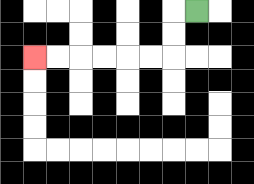{'start': '[8, 0]', 'end': '[1, 2]', 'path_directions': 'L,D,D,L,L,L,L,L,L', 'path_coordinates': '[[8, 0], [7, 0], [7, 1], [7, 2], [6, 2], [5, 2], [4, 2], [3, 2], [2, 2], [1, 2]]'}